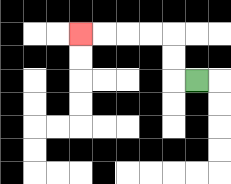{'start': '[8, 3]', 'end': '[3, 1]', 'path_directions': 'L,U,U,L,L,L,L', 'path_coordinates': '[[8, 3], [7, 3], [7, 2], [7, 1], [6, 1], [5, 1], [4, 1], [3, 1]]'}